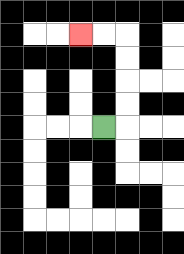{'start': '[4, 5]', 'end': '[3, 1]', 'path_directions': 'R,U,U,U,U,L,L', 'path_coordinates': '[[4, 5], [5, 5], [5, 4], [5, 3], [5, 2], [5, 1], [4, 1], [3, 1]]'}